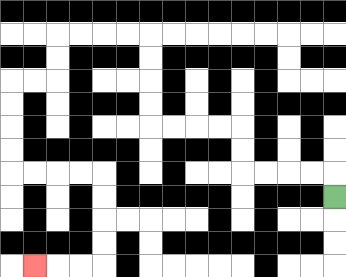{'start': '[14, 8]', 'end': '[1, 11]', 'path_directions': 'U,L,L,L,L,U,U,L,L,L,L,U,U,U,U,L,L,L,L,D,D,L,L,D,D,D,D,R,R,R,R,D,D,D,D,L,L,L', 'path_coordinates': '[[14, 8], [14, 7], [13, 7], [12, 7], [11, 7], [10, 7], [10, 6], [10, 5], [9, 5], [8, 5], [7, 5], [6, 5], [6, 4], [6, 3], [6, 2], [6, 1], [5, 1], [4, 1], [3, 1], [2, 1], [2, 2], [2, 3], [1, 3], [0, 3], [0, 4], [0, 5], [0, 6], [0, 7], [1, 7], [2, 7], [3, 7], [4, 7], [4, 8], [4, 9], [4, 10], [4, 11], [3, 11], [2, 11], [1, 11]]'}